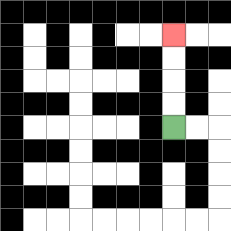{'start': '[7, 5]', 'end': '[7, 1]', 'path_directions': 'U,U,U,U', 'path_coordinates': '[[7, 5], [7, 4], [7, 3], [7, 2], [7, 1]]'}